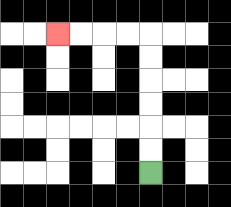{'start': '[6, 7]', 'end': '[2, 1]', 'path_directions': 'U,U,U,U,U,U,L,L,L,L', 'path_coordinates': '[[6, 7], [6, 6], [6, 5], [6, 4], [6, 3], [6, 2], [6, 1], [5, 1], [4, 1], [3, 1], [2, 1]]'}